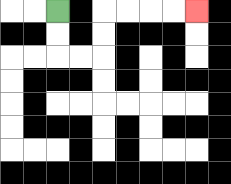{'start': '[2, 0]', 'end': '[8, 0]', 'path_directions': 'D,D,R,R,U,U,R,R,R,R', 'path_coordinates': '[[2, 0], [2, 1], [2, 2], [3, 2], [4, 2], [4, 1], [4, 0], [5, 0], [6, 0], [7, 0], [8, 0]]'}